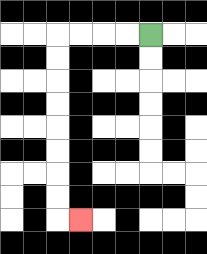{'start': '[6, 1]', 'end': '[3, 9]', 'path_directions': 'L,L,L,L,D,D,D,D,D,D,D,D,R', 'path_coordinates': '[[6, 1], [5, 1], [4, 1], [3, 1], [2, 1], [2, 2], [2, 3], [2, 4], [2, 5], [2, 6], [2, 7], [2, 8], [2, 9], [3, 9]]'}